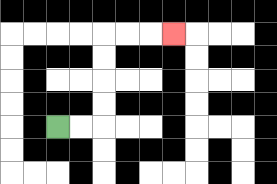{'start': '[2, 5]', 'end': '[7, 1]', 'path_directions': 'R,R,U,U,U,U,R,R,R', 'path_coordinates': '[[2, 5], [3, 5], [4, 5], [4, 4], [4, 3], [4, 2], [4, 1], [5, 1], [6, 1], [7, 1]]'}